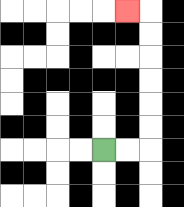{'start': '[4, 6]', 'end': '[5, 0]', 'path_directions': 'R,R,U,U,U,U,U,U,L', 'path_coordinates': '[[4, 6], [5, 6], [6, 6], [6, 5], [6, 4], [6, 3], [6, 2], [6, 1], [6, 0], [5, 0]]'}